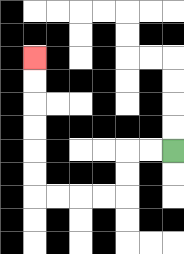{'start': '[7, 6]', 'end': '[1, 2]', 'path_directions': 'L,L,D,D,L,L,L,L,U,U,U,U,U,U', 'path_coordinates': '[[7, 6], [6, 6], [5, 6], [5, 7], [5, 8], [4, 8], [3, 8], [2, 8], [1, 8], [1, 7], [1, 6], [1, 5], [1, 4], [1, 3], [1, 2]]'}